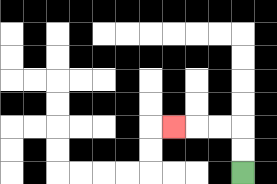{'start': '[10, 7]', 'end': '[7, 5]', 'path_directions': 'U,U,L,L,L', 'path_coordinates': '[[10, 7], [10, 6], [10, 5], [9, 5], [8, 5], [7, 5]]'}